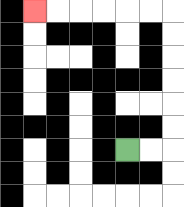{'start': '[5, 6]', 'end': '[1, 0]', 'path_directions': 'R,R,U,U,U,U,U,U,L,L,L,L,L,L', 'path_coordinates': '[[5, 6], [6, 6], [7, 6], [7, 5], [7, 4], [7, 3], [7, 2], [7, 1], [7, 0], [6, 0], [5, 0], [4, 0], [3, 0], [2, 0], [1, 0]]'}